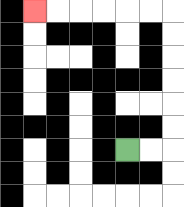{'start': '[5, 6]', 'end': '[1, 0]', 'path_directions': 'R,R,U,U,U,U,U,U,L,L,L,L,L,L', 'path_coordinates': '[[5, 6], [6, 6], [7, 6], [7, 5], [7, 4], [7, 3], [7, 2], [7, 1], [7, 0], [6, 0], [5, 0], [4, 0], [3, 0], [2, 0], [1, 0]]'}